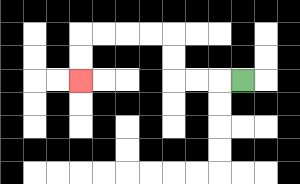{'start': '[10, 3]', 'end': '[3, 3]', 'path_directions': 'L,L,L,U,U,L,L,L,L,D,D', 'path_coordinates': '[[10, 3], [9, 3], [8, 3], [7, 3], [7, 2], [7, 1], [6, 1], [5, 1], [4, 1], [3, 1], [3, 2], [3, 3]]'}